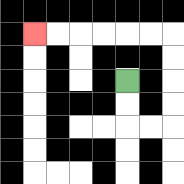{'start': '[5, 3]', 'end': '[1, 1]', 'path_directions': 'D,D,R,R,U,U,U,U,L,L,L,L,L,L', 'path_coordinates': '[[5, 3], [5, 4], [5, 5], [6, 5], [7, 5], [7, 4], [7, 3], [7, 2], [7, 1], [6, 1], [5, 1], [4, 1], [3, 1], [2, 1], [1, 1]]'}